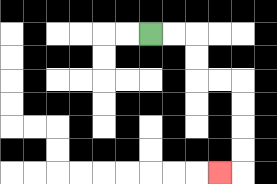{'start': '[6, 1]', 'end': '[9, 7]', 'path_directions': 'R,R,D,D,R,R,D,D,D,D,L', 'path_coordinates': '[[6, 1], [7, 1], [8, 1], [8, 2], [8, 3], [9, 3], [10, 3], [10, 4], [10, 5], [10, 6], [10, 7], [9, 7]]'}